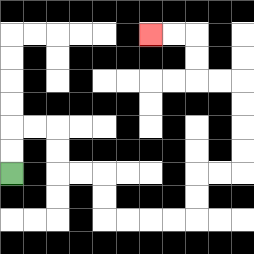{'start': '[0, 7]', 'end': '[6, 1]', 'path_directions': 'U,U,R,R,D,D,R,R,D,D,R,R,R,R,U,U,R,R,U,U,U,U,L,L,U,U,L,L', 'path_coordinates': '[[0, 7], [0, 6], [0, 5], [1, 5], [2, 5], [2, 6], [2, 7], [3, 7], [4, 7], [4, 8], [4, 9], [5, 9], [6, 9], [7, 9], [8, 9], [8, 8], [8, 7], [9, 7], [10, 7], [10, 6], [10, 5], [10, 4], [10, 3], [9, 3], [8, 3], [8, 2], [8, 1], [7, 1], [6, 1]]'}